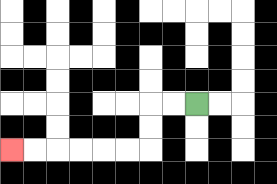{'start': '[8, 4]', 'end': '[0, 6]', 'path_directions': 'L,L,D,D,L,L,L,L,L,L', 'path_coordinates': '[[8, 4], [7, 4], [6, 4], [6, 5], [6, 6], [5, 6], [4, 6], [3, 6], [2, 6], [1, 6], [0, 6]]'}